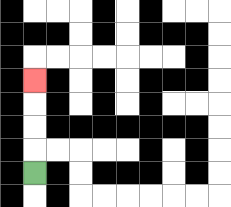{'start': '[1, 7]', 'end': '[1, 3]', 'path_directions': 'U,U,U,U', 'path_coordinates': '[[1, 7], [1, 6], [1, 5], [1, 4], [1, 3]]'}